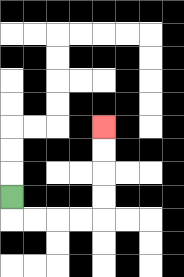{'start': '[0, 8]', 'end': '[4, 5]', 'path_directions': 'D,R,R,R,R,U,U,U,U', 'path_coordinates': '[[0, 8], [0, 9], [1, 9], [2, 9], [3, 9], [4, 9], [4, 8], [4, 7], [4, 6], [4, 5]]'}